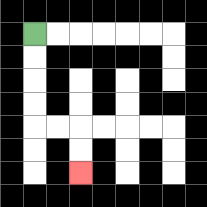{'start': '[1, 1]', 'end': '[3, 7]', 'path_directions': 'D,D,D,D,R,R,D,D', 'path_coordinates': '[[1, 1], [1, 2], [1, 3], [1, 4], [1, 5], [2, 5], [3, 5], [3, 6], [3, 7]]'}